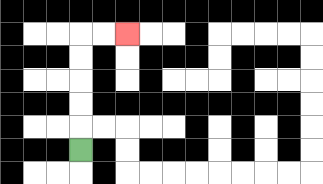{'start': '[3, 6]', 'end': '[5, 1]', 'path_directions': 'U,U,U,U,U,R,R', 'path_coordinates': '[[3, 6], [3, 5], [3, 4], [3, 3], [3, 2], [3, 1], [4, 1], [5, 1]]'}